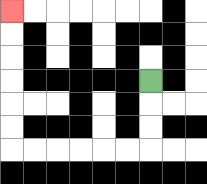{'start': '[6, 3]', 'end': '[0, 0]', 'path_directions': 'D,D,D,L,L,L,L,L,L,U,U,U,U,U,U', 'path_coordinates': '[[6, 3], [6, 4], [6, 5], [6, 6], [5, 6], [4, 6], [3, 6], [2, 6], [1, 6], [0, 6], [0, 5], [0, 4], [0, 3], [0, 2], [0, 1], [0, 0]]'}